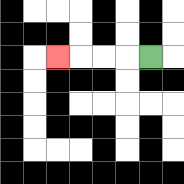{'start': '[6, 2]', 'end': '[2, 2]', 'path_directions': 'L,L,L,L', 'path_coordinates': '[[6, 2], [5, 2], [4, 2], [3, 2], [2, 2]]'}